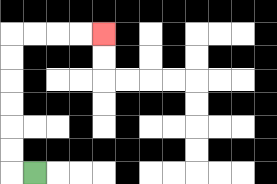{'start': '[1, 7]', 'end': '[4, 1]', 'path_directions': 'L,U,U,U,U,U,U,R,R,R,R', 'path_coordinates': '[[1, 7], [0, 7], [0, 6], [0, 5], [0, 4], [0, 3], [0, 2], [0, 1], [1, 1], [2, 1], [3, 1], [4, 1]]'}